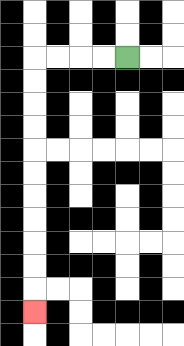{'start': '[5, 2]', 'end': '[1, 13]', 'path_directions': 'L,L,L,L,D,D,D,D,D,D,D,D,D,D,D', 'path_coordinates': '[[5, 2], [4, 2], [3, 2], [2, 2], [1, 2], [1, 3], [1, 4], [1, 5], [1, 6], [1, 7], [1, 8], [1, 9], [1, 10], [1, 11], [1, 12], [1, 13]]'}